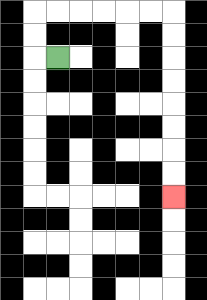{'start': '[2, 2]', 'end': '[7, 8]', 'path_directions': 'L,U,U,R,R,R,R,R,R,D,D,D,D,D,D,D,D', 'path_coordinates': '[[2, 2], [1, 2], [1, 1], [1, 0], [2, 0], [3, 0], [4, 0], [5, 0], [6, 0], [7, 0], [7, 1], [7, 2], [7, 3], [7, 4], [7, 5], [7, 6], [7, 7], [7, 8]]'}